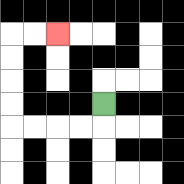{'start': '[4, 4]', 'end': '[2, 1]', 'path_directions': 'D,L,L,L,L,U,U,U,U,R,R', 'path_coordinates': '[[4, 4], [4, 5], [3, 5], [2, 5], [1, 5], [0, 5], [0, 4], [0, 3], [0, 2], [0, 1], [1, 1], [2, 1]]'}